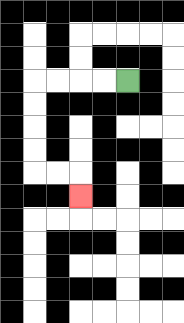{'start': '[5, 3]', 'end': '[3, 8]', 'path_directions': 'L,L,L,L,D,D,D,D,R,R,D', 'path_coordinates': '[[5, 3], [4, 3], [3, 3], [2, 3], [1, 3], [1, 4], [1, 5], [1, 6], [1, 7], [2, 7], [3, 7], [3, 8]]'}